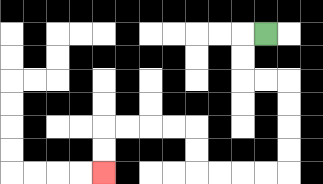{'start': '[11, 1]', 'end': '[4, 7]', 'path_directions': 'L,D,D,R,R,D,D,D,D,L,L,L,L,U,U,L,L,L,L,D,D', 'path_coordinates': '[[11, 1], [10, 1], [10, 2], [10, 3], [11, 3], [12, 3], [12, 4], [12, 5], [12, 6], [12, 7], [11, 7], [10, 7], [9, 7], [8, 7], [8, 6], [8, 5], [7, 5], [6, 5], [5, 5], [4, 5], [4, 6], [4, 7]]'}